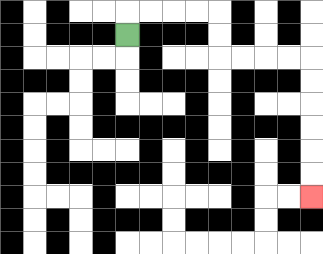{'start': '[5, 1]', 'end': '[13, 8]', 'path_directions': 'U,R,R,R,R,D,D,R,R,R,R,D,D,D,D,D,D', 'path_coordinates': '[[5, 1], [5, 0], [6, 0], [7, 0], [8, 0], [9, 0], [9, 1], [9, 2], [10, 2], [11, 2], [12, 2], [13, 2], [13, 3], [13, 4], [13, 5], [13, 6], [13, 7], [13, 8]]'}